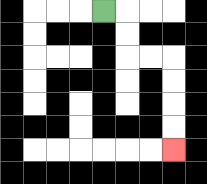{'start': '[4, 0]', 'end': '[7, 6]', 'path_directions': 'R,D,D,R,R,D,D,D,D', 'path_coordinates': '[[4, 0], [5, 0], [5, 1], [5, 2], [6, 2], [7, 2], [7, 3], [7, 4], [7, 5], [7, 6]]'}